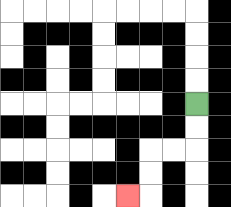{'start': '[8, 4]', 'end': '[5, 8]', 'path_directions': 'D,D,L,L,D,D,L', 'path_coordinates': '[[8, 4], [8, 5], [8, 6], [7, 6], [6, 6], [6, 7], [6, 8], [5, 8]]'}